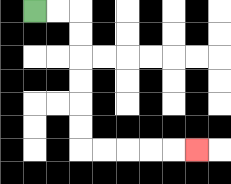{'start': '[1, 0]', 'end': '[8, 6]', 'path_directions': 'R,R,D,D,D,D,D,D,R,R,R,R,R', 'path_coordinates': '[[1, 0], [2, 0], [3, 0], [3, 1], [3, 2], [3, 3], [3, 4], [3, 5], [3, 6], [4, 6], [5, 6], [6, 6], [7, 6], [8, 6]]'}